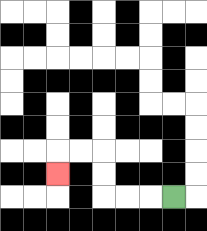{'start': '[7, 8]', 'end': '[2, 7]', 'path_directions': 'L,L,L,U,U,L,L,D', 'path_coordinates': '[[7, 8], [6, 8], [5, 8], [4, 8], [4, 7], [4, 6], [3, 6], [2, 6], [2, 7]]'}